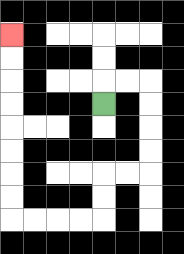{'start': '[4, 4]', 'end': '[0, 1]', 'path_directions': 'U,R,R,D,D,D,D,L,L,D,D,L,L,L,L,U,U,U,U,U,U,U,U', 'path_coordinates': '[[4, 4], [4, 3], [5, 3], [6, 3], [6, 4], [6, 5], [6, 6], [6, 7], [5, 7], [4, 7], [4, 8], [4, 9], [3, 9], [2, 9], [1, 9], [0, 9], [0, 8], [0, 7], [0, 6], [0, 5], [0, 4], [0, 3], [0, 2], [0, 1]]'}